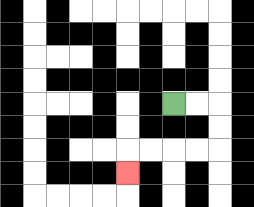{'start': '[7, 4]', 'end': '[5, 7]', 'path_directions': 'R,R,D,D,L,L,L,L,D', 'path_coordinates': '[[7, 4], [8, 4], [9, 4], [9, 5], [9, 6], [8, 6], [7, 6], [6, 6], [5, 6], [5, 7]]'}